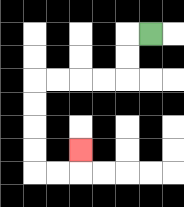{'start': '[6, 1]', 'end': '[3, 6]', 'path_directions': 'L,D,D,L,L,L,L,D,D,D,D,R,R,U', 'path_coordinates': '[[6, 1], [5, 1], [5, 2], [5, 3], [4, 3], [3, 3], [2, 3], [1, 3], [1, 4], [1, 5], [1, 6], [1, 7], [2, 7], [3, 7], [3, 6]]'}